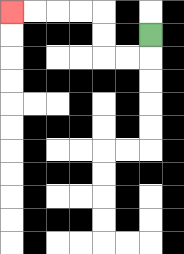{'start': '[6, 1]', 'end': '[0, 0]', 'path_directions': 'D,L,L,U,U,L,L,L,L', 'path_coordinates': '[[6, 1], [6, 2], [5, 2], [4, 2], [4, 1], [4, 0], [3, 0], [2, 0], [1, 0], [0, 0]]'}